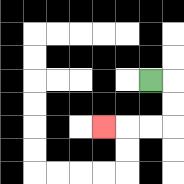{'start': '[6, 3]', 'end': '[4, 5]', 'path_directions': 'R,D,D,L,L,L', 'path_coordinates': '[[6, 3], [7, 3], [7, 4], [7, 5], [6, 5], [5, 5], [4, 5]]'}